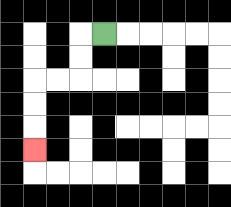{'start': '[4, 1]', 'end': '[1, 6]', 'path_directions': 'L,D,D,L,L,D,D,D', 'path_coordinates': '[[4, 1], [3, 1], [3, 2], [3, 3], [2, 3], [1, 3], [1, 4], [1, 5], [1, 6]]'}